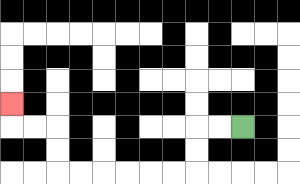{'start': '[10, 5]', 'end': '[0, 4]', 'path_directions': 'L,L,D,D,L,L,L,L,L,L,U,U,L,L,U', 'path_coordinates': '[[10, 5], [9, 5], [8, 5], [8, 6], [8, 7], [7, 7], [6, 7], [5, 7], [4, 7], [3, 7], [2, 7], [2, 6], [2, 5], [1, 5], [0, 5], [0, 4]]'}